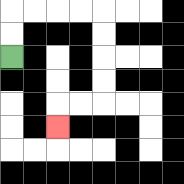{'start': '[0, 2]', 'end': '[2, 5]', 'path_directions': 'U,U,R,R,R,R,D,D,D,D,L,L,D', 'path_coordinates': '[[0, 2], [0, 1], [0, 0], [1, 0], [2, 0], [3, 0], [4, 0], [4, 1], [4, 2], [4, 3], [4, 4], [3, 4], [2, 4], [2, 5]]'}